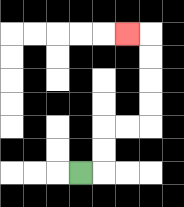{'start': '[3, 7]', 'end': '[5, 1]', 'path_directions': 'R,U,U,R,R,U,U,U,U,L', 'path_coordinates': '[[3, 7], [4, 7], [4, 6], [4, 5], [5, 5], [6, 5], [6, 4], [6, 3], [6, 2], [6, 1], [5, 1]]'}